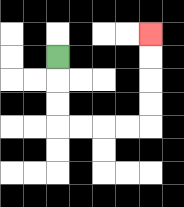{'start': '[2, 2]', 'end': '[6, 1]', 'path_directions': 'D,D,D,R,R,R,R,U,U,U,U', 'path_coordinates': '[[2, 2], [2, 3], [2, 4], [2, 5], [3, 5], [4, 5], [5, 5], [6, 5], [6, 4], [6, 3], [6, 2], [6, 1]]'}